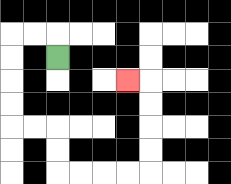{'start': '[2, 2]', 'end': '[5, 3]', 'path_directions': 'U,L,L,D,D,D,D,R,R,D,D,R,R,R,R,U,U,U,U,L', 'path_coordinates': '[[2, 2], [2, 1], [1, 1], [0, 1], [0, 2], [0, 3], [0, 4], [0, 5], [1, 5], [2, 5], [2, 6], [2, 7], [3, 7], [4, 7], [5, 7], [6, 7], [6, 6], [6, 5], [6, 4], [6, 3], [5, 3]]'}